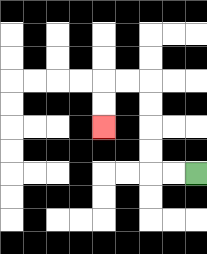{'start': '[8, 7]', 'end': '[4, 5]', 'path_directions': 'L,L,U,U,U,U,L,L,D,D', 'path_coordinates': '[[8, 7], [7, 7], [6, 7], [6, 6], [6, 5], [6, 4], [6, 3], [5, 3], [4, 3], [4, 4], [4, 5]]'}